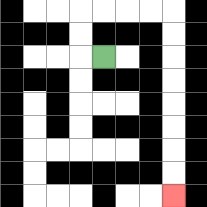{'start': '[4, 2]', 'end': '[7, 8]', 'path_directions': 'L,U,U,R,R,R,R,D,D,D,D,D,D,D,D', 'path_coordinates': '[[4, 2], [3, 2], [3, 1], [3, 0], [4, 0], [5, 0], [6, 0], [7, 0], [7, 1], [7, 2], [7, 3], [7, 4], [7, 5], [7, 6], [7, 7], [7, 8]]'}